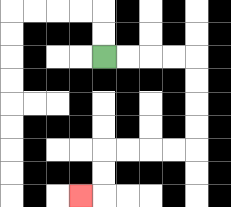{'start': '[4, 2]', 'end': '[3, 8]', 'path_directions': 'R,R,R,R,D,D,D,D,L,L,L,L,D,D,L', 'path_coordinates': '[[4, 2], [5, 2], [6, 2], [7, 2], [8, 2], [8, 3], [8, 4], [8, 5], [8, 6], [7, 6], [6, 6], [5, 6], [4, 6], [4, 7], [4, 8], [3, 8]]'}